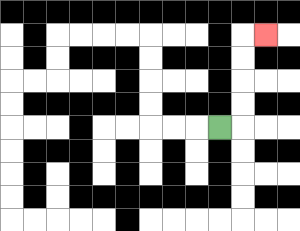{'start': '[9, 5]', 'end': '[11, 1]', 'path_directions': 'R,U,U,U,U,R', 'path_coordinates': '[[9, 5], [10, 5], [10, 4], [10, 3], [10, 2], [10, 1], [11, 1]]'}